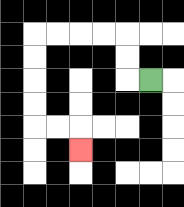{'start': '[6, 3]', 'end': '[3, 6]', 'path_directions': 'L,U,U,L,L,L,L,D,D,D,D,R,R,D', 'path_coordinates': '[[6, 3], [5, 3], [5, 2], [5, 1], [4, 1], [3, 1], [2, 1], [1, 1], [1, 2], [1, 3], [1, 4], [1, 5], [2, 5], [3, 5], [3, 6]]'}